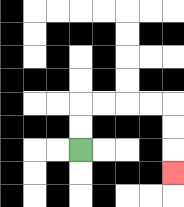{'start': '[3, 6]', 'end': '[7, 7]', 'path_directions': 'U,U,R,R,R,R,D,D,D', 'path_coordinates': '[[3, 6], [3, 5], [3, 4], [4, 4], [5, 4], [6, 4], [7, 4], [7, 5], [7, 6], [7, 7]]'}